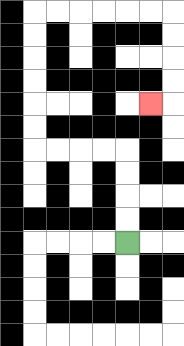{'start': '[5, 10]', 'end': '[6, 4]', 'path_directions': 'U,U,U,U,L,L,L,L,U,U,U,U,U,U,R,R,R,R,R,R,D,D,D,D,L', 'path_coordinates': '[[5, 10], [5, 9], [5, 8], [5, 7], [5, 6], [4, 6], [3, 6], [2, 6], [1, 6], [1, 5], [1, 4], [1, 3], [1, 2], [1, 1], [1, 0], [2, 0], [3, 0], [4, 0], [5, 0], [6, 0], [7, 0], [7, 1], [7, 2], [7, 3], [7, 4], [6, 4]]'}